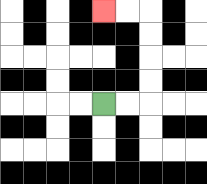{'start': '[4, 4]', 'end': '[4, 0]', 'path_directions': 'R,R,U,U,U,U,L,L', 'path_coordinates': '[[4, 4], [5, 4], [6, 4], [6, 3], [6, 2], [6, 1], [6, 0], [5, 0], [4, 0]]'}